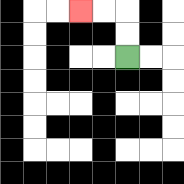{'start': '[5, 2]', 'end': '[3, 0]', 'path_directions': 'U,U,L,L', 'path_coordinates': '[[5, 2], [5, 1], [5, 0], [4, 0], [3, 0]]'}